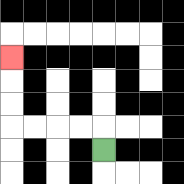{'start': '[4, 6]', 'end': '[0, 2]', 'path_directions': 'U,L,L,L,L,U,U,U', 'path_coordinates': '[[4, 6], [4, 5], [3, 5], [2, 5], [1, 5], [0, 5], [0, 4], [0, 3], [0, 2]]'}